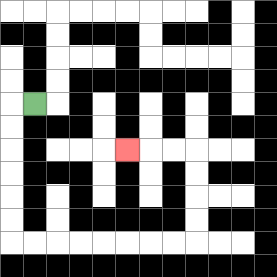{'start': '[1, 4]', 'end': '[5, 6]', 'path_directions': 'L,D,D,D,D,D,D,R,R,R,R,R,R,R,R,U,U,U,U,L,L,L', 'path_coordinates': '[[1, 4], [0, 4], [0, 5], [0, 6], [0, 7], [0, 8], [0, 9], [0, 10], [1, 10], [2, 10], [3, 10], [4, 10], [5, 10], [6, 10], [7, 10], [8, 10], [8, 9], [8, 8], [8, 7], [8, 6], [7, 6], [6, 6], [5, 6]]'}